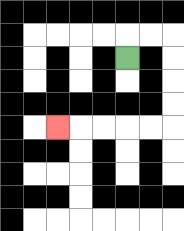{'start': '[5, 2]', 'end': '[2, 5]', 'path_directions': 'U,R,R,D,D,D,D,L,L,L,L,L', 'path_coordinates': '[[5, 2], [5, 1], [6, 1], [7, 1], [7, 2], [7, 3], [7, 4], [7, 5], [6, 5], [5, 5], [4, 5], [3, 5], [2, 5]]'}